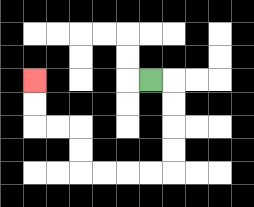{'start': '[6, 3]', 'end': '[1, 3]', 'path_directions': 'R,D,D,D,D,L,L,L,L,U,U,L,L,U,U', 'path_coordinates': '[[6, 3], [7, 3], [7, 4], [7, 5], [7, 6], [7, 7], [6, 7], [5, 7], [4, 7], [3, 7], [3, 6], [3, 5], [2, 5], [1, 5], [1, 4], [1, 3]]'}